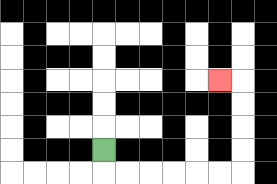{'start': '[4, 6]', 'end': '[9, 3]', 'path_directions': 'D,R,R,R,R,R,R,U,U,U,U,L', 'path_coordinates': '[[4, 6], [4, 7], [5, 7], [6, 7], [7, 7], [8, 7], [9, 7], [10, 7], [10, 6], [10, 5], [10, 4], [10, 3], [9, 3]]'}